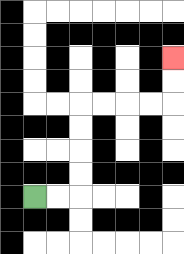{'start': '[1, 8]', 'end': '[7, 2]', 'path_directions': 'R,R,U,U,U,U,R,R,R,R,U,U', 'path_coordinates': '[[1, 8], [2, 8], [3, 8], [3, 7], [3, 6], [3, 5], [3, 4], [4, 4], [5, 4], [6, 4], [7, 4], [7, 3], [7, 2]]'}